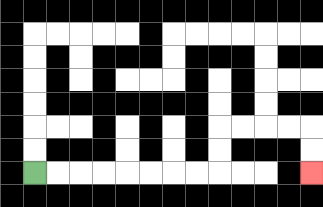{'start': '[1, 7]', 'end': '[13, 7]', 'path_directions': 'R,R,R,R,R,R,R,R,U,U,R,R,R,R,D,D', 'path_coordinates': '[[1, 7], [2, 7], [3, 7], [4, 7], [5, 7], [6, 7], [7, 7], [8, 7], [9, 7], [9, 6], [9, 5], [10, 5], [11, 5], [12, 5], [13, 5], [13, 6], [13, 7]]'}